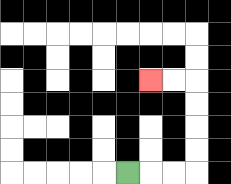{'start': '[5, 7]', 'end': '[6, 3]', 'path_directions': 'R,R,R,U,U,U,U,L,L', 'path_coordinates': '[[5, 7], [6, 7], [7, 7], [8, 7], [8, 6], [8, 5], [8, 4], [8, 3], [7, 3], [6, 3]]'}